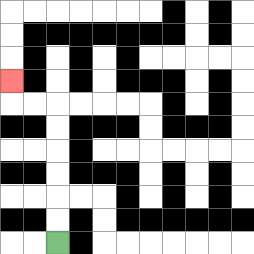{'start': '[2, 10]', 'end': '[0, 3]', 'path_directions': 'U,U,U,U,U,U,L,L,U', 'path_coordinates': '[[2, 10], [2, 9], [2, 8], [2, 7], [2, 6], [2, 5], [2, 4], [1, 4], [0, 4], [0, 3]]'}